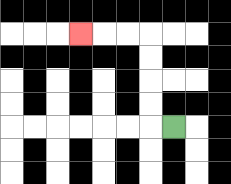{'start': '[7, 5]', 'end': '[3, 1]', 'path_directions': 'L,U,U,U,U,L,L,L', 'path_coordinates': '[[7, 5], [6, 5], [6, 4], [6, 3], [6, 2], [6, 1], [5, 1], [4, 1], [3, 1]]'}